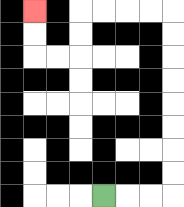{'start': '[4, 8]', 'end': '[1, 0]', 'path_directions': 'R,R,R,U,U,U,U,U,U,U,U,L,L,L,L,D,D,L,L,U,U', 'path_coordinates': '[[4, 8], [5, 8], [6, 8], [7, 8], [7, 7], [7, 6], [7, 5], [7, 4], [7, 3], [7, 2], [7, 1], [7, 0], [6, 0], [5, 0], [4, 0], [3, 0], [3, 1], [3, 2], [2, 2], [1, 2], [1, 1], [1, 0]]'}